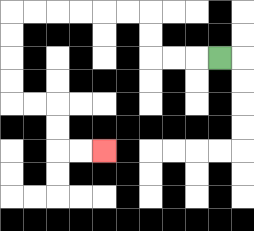{'start': '[9, 2]', 'end': '[4, 6]', 'path_directions': 'L,L,L,U,U,L,L,L,L,L,L,D,D,D,D,R,R,D,D,R,R', 'path_coordinates': '[[9, 2], [8, 2], [7, 2], [6, 2], [6, 1], [6, 0], [5, 0], [4, 0], [3, 0], [2, 0], [1, 0], [0, 0], [0, 1], [0, 2], [0, 3], [0, 4], [1, 4], [2, 4], [2, 5], [2, 6], [3, 6], [4, 6]]'}